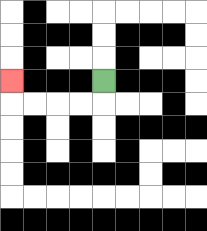{'start': '[4, 3]', 'end': '[0, 3]', 'path_directions': 'D,L,L,L,L,U', 'path_coordinates': '[[4, 3], [4, 4], [3, 4], [2, 4], [1, 4], [0, 4], [0, 3]]'}